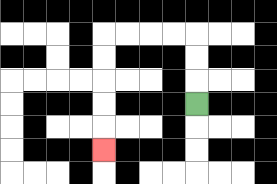{'start': '[8, 4]', 'end': '[4, 6]', 'path_directions': 'U,U,U,L,L,L,L,D,D,D,D,D', 'path_coordinates': '[[8, 4], [8, 3], [8, 2], [8, 1], [7, 1], [6, 1], [5, 1], [4, 1], [4, 2], [4, 3], [4, 4], [4, 5], [4, 6]]'}